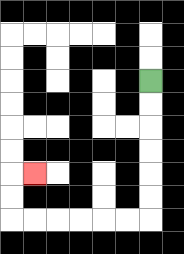{'start': '[6, 3]', 'end': '[1, 7]', 'path_directions': 'D,D,D,D,D,D,L,L,L,L,L,L,U,U,R', 'path_coordinates': '[[6, 3], [6, 4], [6, 5], [6, 6], [6, 7], [6, 8], [6, 9], [5, 9], [4, 9], [3, 9], [2, 9], [1, 9], [0, 9], [0, 8], [0, 7], [1, 7]]'}